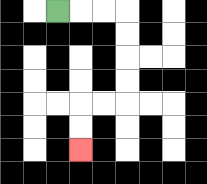{'start': '[2, 0]', 'end': '[3, 6]', 'path_directions': 'R,R,R,D,D,D,D,L,L,D,D', 'path_coordinates': '[[2, 0], [3, 0], [4, 0], [5, 0], [5, 1], [5, 2], [5, 3], [5, 4], [4, 4], [3, 4], [3, 5], [3, 6]]'}